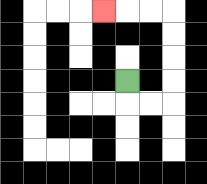{'start': '[5, 3]', 'end': '[4, 0]', 'path_directions': 'D,R,R,U,U,U,U,L,L,L', 'path_coordinates': '[[5, 3], [5, 4], [6, 4], [7, 4], [7, 3], [7, 2], [7, 1], [7, 0], [6, 0], [5, 0], [4, 0]]'}